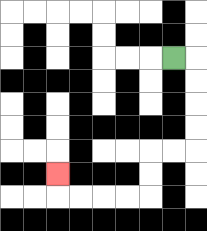{'start': '[7, 2]', 'end': '[2, 7]', 'path_directions': 'R,D,D,D,D,L,L,D,D,L,L,L,L,U', 'path_coordinates': '[[7, 2], [8, 2], [8, 3], [8, 4], [8, 5], [8, 6], [7, 6], [6, 6], [6, 7], [6, 8], [5, 8], [4, 8], [3, 8], [2, 8], [2, 7]]'}